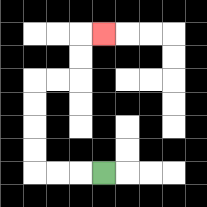{'start': '[4, 7]', 'end': '[4, 1]', 'path_directions': 'L,L,L,U,U,U,U,R,R,U,U,R', 'path_coordinates': '[[4, 7], [3, 7], [2, 7], [1, 7], [1, 6], [1, 5], [1, 4], [1, 3], [2, 3], [3, 3], [3, 2], [3, 1], [4, 1]]'}